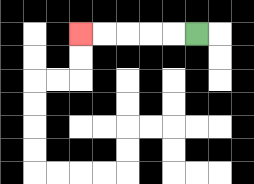{'start': '[8, 1]', 'end': '[3, 1]', 'path_directions': 'L,L,L,L,L', 'path_coordinates': '[[8, 1], [7, 1], [6, 1], [5, 1], [4, 1], [3, 1]]'}